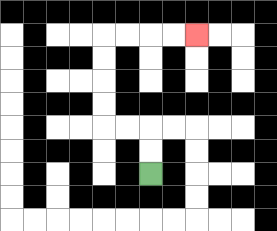{'start': '[6, 7]', 'end': '[8, 1]', 'path_directions': 'U,U,L,L,U,U,U,U,R,R,R,R', 'path_coordinates': '[[6, 7], [6, 6], [6, 5], [5, 5], [4, 5], [4, 4], [4, 3], [4, 2], [4, 1], [5, 1], [6, 1], [7, 1], [8, 1]]'}